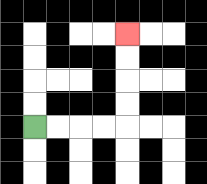{'start': '[1, 5]', 'end': '[5, 1]', 'path_directions': 'R,R,R,R,U,U,U,U', 'path_coordinates': '[[1, 5], [2, 5], [3, 5], [4, 5], [5, 5], [5, 4], [5, 3], [5, 2], [5, 1]]'}